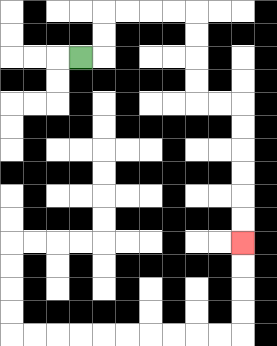{'start': '[3, 2]', 'end': '[10, 10]', 'path_directions': 'R,U,U,R,R,R,R,D,D,D,D,R,R,D,D,D,D,D,D', 'path_coordinates': '[[3, 2], [4, 2], [4, 1], [4, 0], [5, 0], [6, 0], [7, 0], [8, 0], [8, 1], [8, 2], [8, 3], [8, 4], [9, 4], [10, 4], [10, 5], [10, 6], [10, 7], [10, 8], [10, 9], [10, 10]]'}